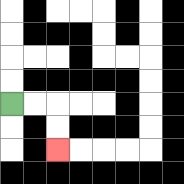{'start': '[0, 4]', 'end': '[2, 6]', 'path_directions': 'R,R,D,D', 'path_coordinates': '[[0, 4], [1, 4], [2, 4], [2, 5], [2, 6]]'}